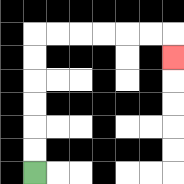{'start': '[1, 7]', 'end': '[7, 2]', 'path_directions': 'U,U,U,U,U,U,R,R,R,R,R,R,D', 'path_coordinates': '[[1, 7], [1, 6], [1, 5], [1, 4], [1, 3], [1, 2], [1, 1], [2, 1], [3, 1], [4, 1], [5, 1], [6, 1], [7, 1], [7, 2]]'}